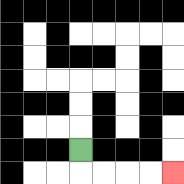{'start': '[3, 6]', 'end': '[7, 7]', 'path_directions': 'D,R,R,R,R', 'path_coordinates': '[[3, 6], [3, 7], [4, 7], [5, 7], [6, 7], [7, 7]]'}